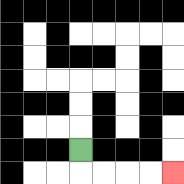{'start': '[3, 6]', 'end': '[7, 7]', 'path_directions': 'D,R,R,R,R', 'path_coordinates': '[[3, 6], [3, 7], [4, 7], [5, 7], [6, 7], [7, 7]]'}